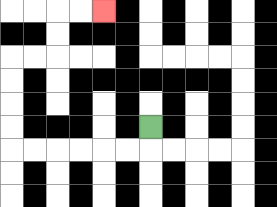{'start': '[6, 5]', 'end': '[4, 0]', 'path_directions': 'D,L,L,L,L,L,L,U,U,U,U,R,R,U,U,R,R', 'path_coordinates': '[[6, 5], [6, 6], [5, 6], [4, 6], [3, 6], [2, 6], [1, 6], [0, 6], [0, 5], [0, 4], [0, 3], [0, 2], [1, 2], [2, 2], [2, 1], [2, 0], [3, 0], [4, 0]]'}